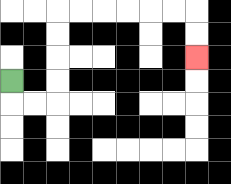{'start': '[0, 3]', 'end': '[8, 2]', 'path_directions': 'D,R,R,U,U,U,U,R,R,R,R,R,R,D,D', 'path_coordinates': '[[0, 3], [0, 4], [1, 4], [2, 4], [2, 3], [2, 2], [2, 1], [2, 0], [3, 0], [4, 0], [5, 0], [6, 0], [7, 0], [8, 0], [8, 1], [8, 2]]'}